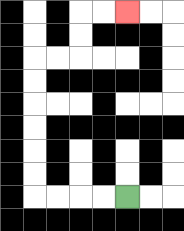{'start': '[5, 8]', 'end': '[5, 0]', 'path_directions': 'L,L,L,L,U,U,U,U,U,U,R,R,U,U,R,R', 'path_coordinates': '[[5, 8], [4, 8], [3, 8], [2, 8], [1, 8], [1, 7], [1, 6], [1, 5], [1, 4], [1, 3], [1, 2], [2, 2], [3, 2], [3, 1], [3, 0], [4, 0], [5, 0]]'}